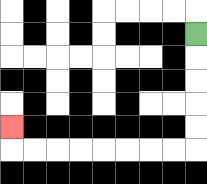{'start': '[8, 1]', 'end': '[0, 5]', 'path_directions': 'D,D,D,D,D,L,L,L,L,L,L,L,L,U', 'path_coordinates': '[[8, 1], [8, 2], [8, 3], [8, 4], [8, 5], [8, 6], [7, 6], [6, 6], [5, 6], [4, 6], [3, 6], [2, 6], [1, 6], [0, 6], [0, 5]]'}